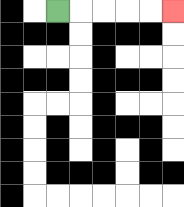{'start': '[2, 0]', 'end': '[7, 0]', 'path_directions': 'R,R,R,R,R', 'path_coordinates': '[[2, 0], [3, 0], [4, 0], [5, 0], [6, 0], [7, 0]]'}